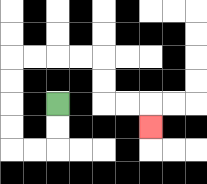{'start': '[2, 4]', 'end': '[6, 5]', 'path_directions': 'D,D,L,L,U,U,U,U,R,R,R,R,D,D,R,R,D', 'path_coordinates': '[[2, 4], [2, 5], [2, 6], [1, 6], [0, 6], [0, 5], [0, 4], [0, 3], [0, 2], [1, 2], [2, 2], [3, 2], [4, 2], [4, 3], [4, 4], [5, 4], [6, 4], [6, 5]]'}